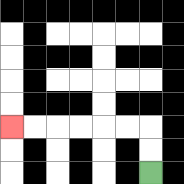{'start': '[6, 7]', 'end': '[0, 5]', 'path_directions': 'U,U,L,L,L,L,L,L', 'path_coordinates': '[[6, 7], [6, 6], [6, 5], [5, 5], [4, 5], [3, 5], [2, 5], [1, 5], [0, 5]]'}